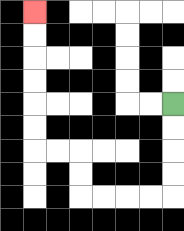{'start': '[7, 4]', 'end': '[1, 0]', 'path_directions': 'D,D,D,D,L,L,L,L,U,U,L,L,U,U,U,U,U,U', 'path_coordinates': '[[7, 4], [7, 5], [7, 6], [7, 7], [7, 8], [6, 8], [5, 8], [4, 8], [3, 8], [3, 7], [3, 6], [2, 6], [1, 6], [1, 5], [1, 4], [1, 3], [1, 2], [1, 1], [1, 0]]'}